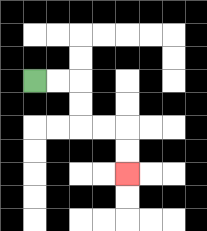{'start': '[1, 3]', 'end': '[5, 7]', 'path_directions': 'R,R,D,D,R,R,D,D', 'path_coordinates': '[[1, 3], [2, 3], [3, 3], [3, 4], [3, 5], [4, 5], [5, 5], [5, 6], [5, 7]]'}